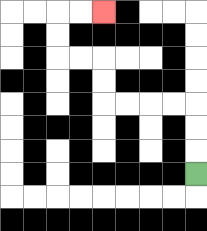{'start': '[8, 7]', 'end': '[4, 0]', 'path_directions': 'U,U,U,L,L,L,L,U,U,L,L,U,U,R,R', 'path_coordinates': '[[8, 7], [8, 6], [8, 5], [8, 4], [7, 4], [6, 4], [5, 4], [4, 4], [4, 3], [4, 2], [3, 2], [2, 2], [2, 1], [2, 0], [3, 0], [4, 0]]'}